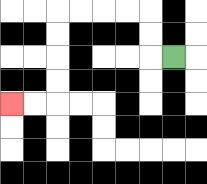{'start': '[7, 2]', 'end': '[0, 4]', 'path_directions': 'L,U,U,L,L,L,L,D,D,D,D,L,L', 'path_coordinates': '[[7, 2], [6, 2], [6, 1], [6, 0], [5, 0], [4, 0], [3, 0], [2, 0], [2, 1], [2, 2], [2, 3], [2, 4], [1, 4], [0, 4]]'}